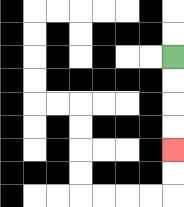{'start': '[7, 2]', 'end': '[7, 6]', 'path_directions': 'D,D,D,D', 'path_coordinates': '[[7, 2], [7, 3], [7, 4], [7, 5], [7, 6]]'}